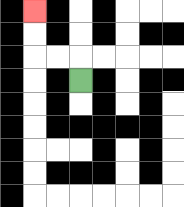{'start': '[3, 3]', 'end': '[1, 0]', 'path_directions': 'U,L,L,U,U', 'path_coordinates': '[[3, 3], [3, 2], [2, 2], [1, 2], [1, 1], [1, 0]]'}